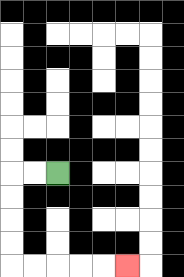{'start': '[2, 7]', 'end': '[5, 11]', 'path_directions': 'L,L,D,D,D,D,R,R,R,R,R', 'path_coordinates': '[[2, 7], [1, 7], [0, 7], [0, 8], [0, 9], [0, 10], [0, 11], [1, 11], [2, 11], [3, 11], [4, 11], [5, 11]]'}